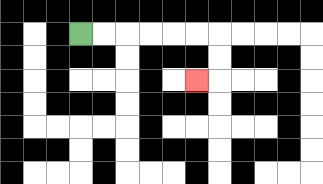{'start': '[3, 1]', 'end': '[8, 3]', 'path_directions': 'R,R,R,R,R,R,D,D,L', 'path_coordinates': '[[3, 1], [4, 1], [5, 1], [6, 1], [7, 1], [8, 1], [9, 1], [9, 2], [9, 3], [8, 3]]'}